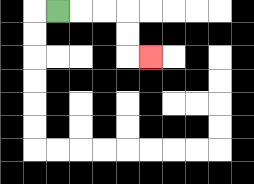{'start': '[2, 0]', 'end': '[6, 2]', 'path_directions': 'R,R,R,D,D,R', 'path_coordinates': '[[2, 0], [3, 0], [4, 0], [5, 0], [5, 1], [5, 2], [6, 2]]'}